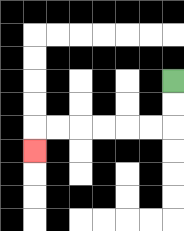{'start': '[7, 3]', 'end': '[1, 6]', 'path_directions': 'D,D,L,L,L,L,L,L,D', 'path_coordinates': '[[7, 3], [7, 4], [7, 5], [6, 5], [5, 5], [4, 5], [3, 5], [2, 5], [1, 5], [1, 6]]'}